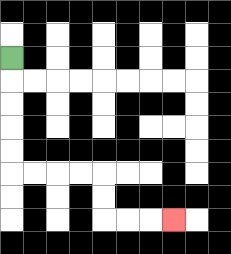{'start': '[0, 2]', 'end': '[7, 9]', 'path_directions': 'D,D,D,D,D,R,R,R,R,D,D,R,R,R', 'path_coordinates': '[[0, 2], [0, 3], [0, 4], [0, 5], [0, 6], [0, 7], [1, 7], [2, 7], [3, 7], [4, 7], [4, 8], [4, 9], [5, 9], [6, 9], [7, 9]]'}